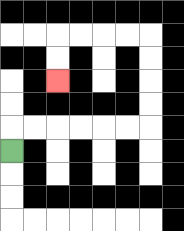{'start': '[0, 6]', 'end': '[2, 3]', 'path_directions': 'U,R,R,R,R,R,R,U,U,U,U,L,L,L,L,D,D', 'path_coordinates': '[[0, 6], [0, 5], [1, 5], [2, 5], [3, 5], [4, 5], [5, 5], [6, 5], [6, 4], [6, 3], [6, 2], [6, 1], [5, 1], [4, 1], [3, 1], [2, 1], [2, 2], [2, 3]]'}